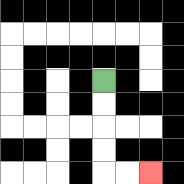{'start': '[4, 3]', 'end': '[6, 7]', 'path_directions': 'D,D,D,D,R,R', 'path_coordinates': '[[4, 3], [4, 4], [4, 5], [4, 6], [4, 7], [5, 7], [6, 7]]'}